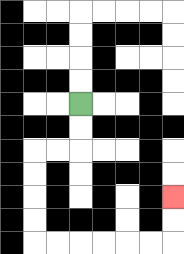{'start': '[3, 4]', 'end': '[7, 8]', 'path_directions': 'D,D,L,L,D,D,D,D,R,R,R,R,R,R,U,U', 'path_coordinates': '[[3, 4], [3, 5], [3, 6], [2, 6], [1, 6], [1, 7], [1, 8], [1, 9], [1, 10], [2, 10], [3, 10], [4, 10], [5, 10], [6, 10], [7, 10], [7, 9], [7, 8]]'}